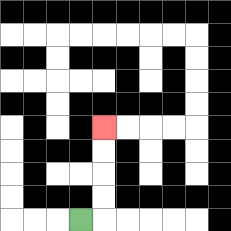{'start': '[3, 9]', 'end': '[4, 5]', 'path_directions': 'R,U,U,U,U', 'path_coordinates': '[[3, 9], [4, 9], [4, 8], [4, 7], [4, 6], [4, 5]]'}